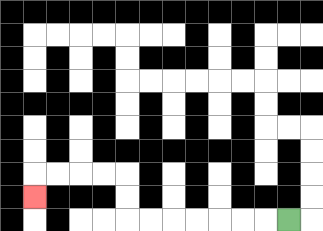{'start': '[12, 9]', 'end': '[1, 8]', 'path_directions': 'L,L,L,L,L,L,L,U,U,L,L,L,L,D', 'path_coordinates': '[[12, 9], [11, 9], [10, 9], [9, 9], [8, 9], [7, 9], [6, 9], [5, 9], [5, 8], [5, 7], [4, 7], [3, 7], [2, 7], [1, 7], [1, 8]]'}